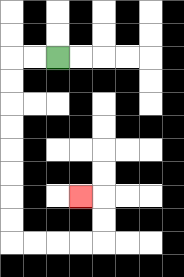{'start': '[2, 2]', 'end': '[3, 8]', 'path_directions': 'L,L,D,D,D,D,D,D,D,D,R,R,R,R,U,U,L', 'path_coordinates': '[[2, 2], [1, 2], [0, 2], [0, 3], [0, 4], [0, 5], [0, 6], [0, 7], [0, 8], [0, 9], [0, 10], [1, 10], [2, 10], [3, 10], [4, 10], [4, 9], [4, 8], [3, 8]]'}